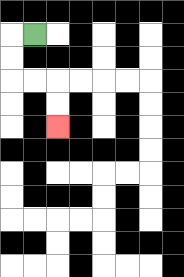{'start': '[1, 1]', 'end': '[2, 5]', 'path_directions': 'L,D,D,R,R,D,D', 'path_coordinates': '[[1, 1], [0, 1], [0, 2], [0, 3], [1, 3], [2, 3], [2, 4], [2, 5]]'}